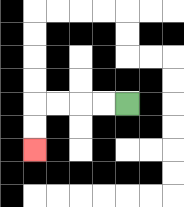{'start': '[5, 4]', 'end': '[1, 6]', 'path_directions': 'L,L,L,L,D,D', 'path_coordinates': '[[5, 4], [4, 4], [3, 4], [2, 4], [1, 4], [1, 5], [1, 6]]'}